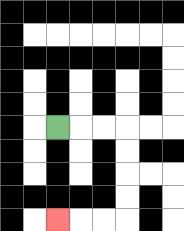{'start': '[2, 5]', 'end': '[2, 9]', 'path_directions': 'R,R,R,D,D,D,D,L,L,L', 'path_coordinates': '[[2, 5], [3, 5], [4, 5], [5, 5], [5, 6], [5, 7], [5, 8], [5, 9], [4, 9], [3, 9], [2, 9]]'}